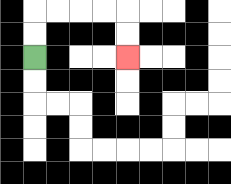{'start': '[1, 2]', 'end': '[5, 2]', 'path_directions': 'U,U,R,R,R,R,D,D', 'path_coordinates': '[[1, 2], [1, 1], [1, 0], [2, 0], [3, 0], [4, 0], [5, 0], [5, 1], [5, 2]]'}